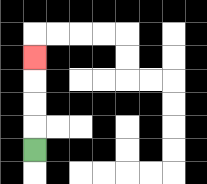{'start': '[1, 6]', 'end': '[1, 2]', 'path_directions': 'U,U,U,U', 'path_coordinates': '[[1, 6], [1, 5], [1, 4], [1, 3], [1, 2]]'}